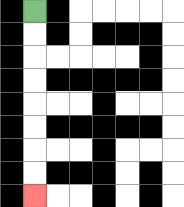{'start': '[1, 0]', 'end': '[1, 8]', 'path_directions': 'D,D,D,D,D,D,D,D', 'path_coordinates': '[[1, 0], [1, 1], [1, 2], [1, 3], [1, 4], [1, 5], [1, 6], [1, 7], [1, 8]]'}